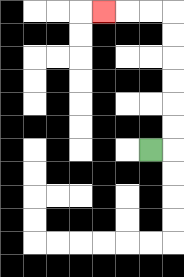{'start': '[6, 6]', 'end': '[4, 0]', 'path_directions': 'R,U,U,U,U,U,U,L,L,L', 'path_coordinates': '[[6, 6], [7, 6], [7, 5], [7, 4], [7, 3], [7, 2], [7, 1], [7, 0], [6, 0], [5, 0], [4, 0]]'}